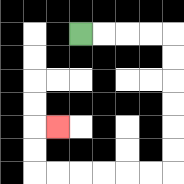{'start': '[3, 1]', 'end': '[2, 5]', 'path_directions': 'R,R,R,R,D,D,D,D,D,D,L,L,L,L,L,L,U,U,R', 'path_coordinates': '[[3, 1], [4, 1], [5, 1], [6, 1], [7, 1], [7, 2], [7, 3], [7, 4], [7, 5], [7, 6], [7, 7], [6, 7], [5, 7], [4, 7], [3, 7], [2, 7], [1, 7], [1, 6], [1, 5], [2, 5]]'}